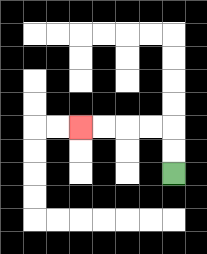{'start': '[7, 7]', 'end': '[3, 5]', 'path_directions': 'U,U,L,L,L,L', 'path_coordinates': '[[7, 7], [7, 6], [7, 5], [6, 5], [5, 5], [4, 5], [3, 5]]'}